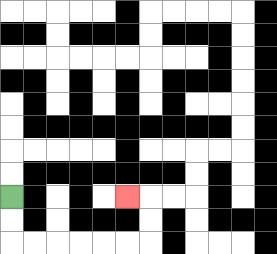{'start': '[0, 8]', 'end': '[5, 8]', 'path_directions': 'D,D,R,R,R,R,R,R,U,U,L', 'path_coordinates': '[[0, 8], [0, 9], [0, 10], [1, 10], [2, 10], [3, 10], [4, 10], [5, 10], [6, 10], [6, 9], [6, 8], [5, 8]]'}